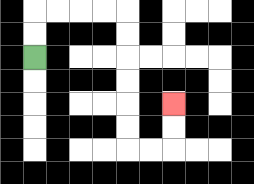{'start': '[1, 2]', 'end': '[7, 4]', 'path_directions': 'U,U,R,R,R,R,D,D,D,D,D,D,R,R,U,U', 'path_coordinates': '[[1, 2], [1, 1], [1, 0], [2, 0], [3, 0], [4, 0], [5, 0], [5, 1], [5, 2], [5, 3], [5, 4], [5, 5], [5, 6], [6, 6], [7, 6], [7, 5], [7, 4]]'}